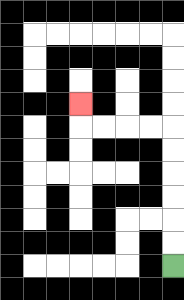{'start': '[7, 11]', 'end': '[3, 4]', 'path_directions': 'U,U,U,U,U,U,L,L,L,L,U', 'path_coordinates': '[[7, 11], [7, 10], [7, 9], [7, 8], [7, 7], [7, 6], [7, 5], [6, 5], [5, 5], [4, 5], [3, 5], [3, 4]]'}